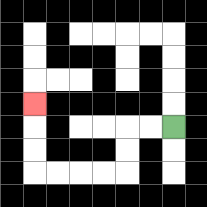{'start': '[7, 5]', 'end': '[1, 4]', 'path_directions': 'L,L,D,D,L,L,L,L,U,U,U', 'path_coordinates': '[[7, 5], [6, 5], [5, 5], [5, 6], [5, 7], [4, 7], [3, 7], [2, 7], [1, 7], [1, 6], [1, 5], [1, 4]]'}